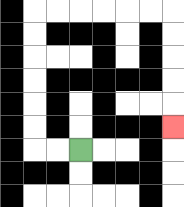{'start': '[3, 6]', 'end': '[7, 5]', 'path_directions': 'L,L,U,U,U,U,U,U,R,R,R,R,R,R,D,D,D,D,D', 'path_coordinates': '[[3, 6], [2, 6], [1, 6], [1, 5], [1, 4], [1, 3], [1, 2], [1, 1], [1, 0], [2, 0], [3, 0], [4, 0], [5, 0], [6, 0], [7, 0], [7, 1], [7, 2], [7, 3], [7, 4], [7, 5]]'}